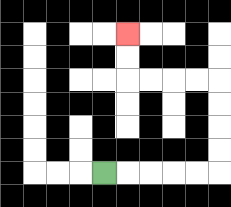{'start': '[4, 7]', 'end': '[5, 1]', 'path_directions': 'R,R,R,R,R,U,U,U,U,L,L,L,L,U,U', 'path_coordinates': '[[4, 7], [5, 7], [6, 7], [7, 7], [8, 7], [9, 7], [9, 6], [9, 5], [9, 4], [9, 3], [8, 3], [7, 3], [6, 3], [5, 3], [5, 2], [5, 1]]'}